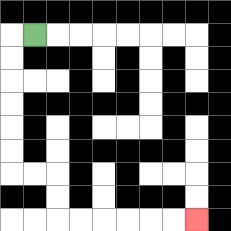{'start': '[1, 1]', 'end': '[8, 9]', 'path_directions': 'L,D,D,D,D,D,D,R,R,D,D,R,R,R,R,R,R', 'path_coordinates': '[[1, 1], [0, 1], [0, 2], [0, 3], [0, 4], [0, 5], [0, 6], [0, 7], [1, 7], [2, 7], [2, 8], [2, 9], [3, 9], [4, 9], [5, 9], [6, 9], [7, 9], [8, 9]]'}